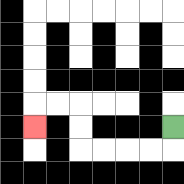{'start': '[7, 5]', 'end': '[1, 5]', 'path_directions': 'D,L,L,L,L,U,U,L,L,D', 'path_coordinates': '[[7, 5], [7, 6], [6, 6], [5, 6], [4, 6], [3, 6], [3, 5], [3, 4], [2, 4], [1, 4], [1, 5]]'}